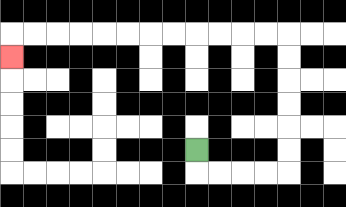{'start': '[8, 6]', 'end': '[0, 2]', 'path_directions': 'D,R,R,R,R,U,U,U,U,U,U,L,L,L,L,L,L,L,L,L,L,L,L,D', 'path_coordinates': '[[8, 6], [8, 7], [9, 7], [10, 7], [11, 7], [12, 7], [12, 6], [12, 5], [12, 4], [12, 3], [12, 2], [12, 1], [11, 1], [10, 1], [9, 1], [8, 1], [7, 1], [6, 1], [5, 1], [4, 1], [3, 1], [2, 1], [1, 1], [0, 1], [0, 2]]'}